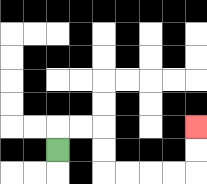{'start': '[2, 6]', 'end': '[8, 5]', 'path_directions': 'U,R,R,D,D,R,R,R,R,U,U', 'path_coordinates': '[[2, 6], [2, 5], [3, 5], [4, 5], [4, 6], [4, 7], [5, 7], [6, 7], [7, 7], [8, 7], [8, 6], [8, 5]]'}